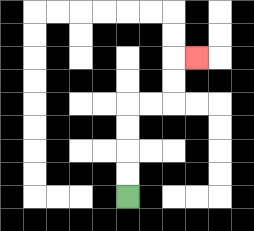{'start': '[5, 8]', 'end': '[8, 2]', 'path_directions': 'U,U,U,U,R,R,U,U,R', 'path_coordinates': '[[5, 8], [5, 7], [5, 6], [5, 5], [5, 4], [6, 4], [7, 4], [7, 3], [7, 2], [8, 2]]'}